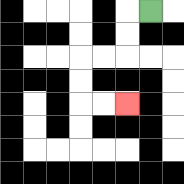{'start': '[6, 0]', 'end': '[5, 4]', 'path_directions': 'L,D,D,L,L,D,D,R,R', 'path_coordinates': '[[6, 0], [5, 0], [5, 1], [5, 2], [4, 2], [3, 2], [3, 3], [3, 4], [4, 4], [5, 4]]'}